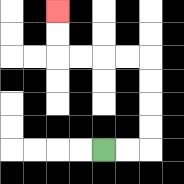{'start': '[4, 6]', 'end': '[2, 0]', 'path_directions': 'R,R,U,U,U,U,L,L,L,L,U,U', 'path_coordinates': '[[4, 6], [5, 6], [6, 6], [6, 5], [6, 4], [6, 3], [6, 2], [5, 2], [4, 2], [3, 2], [2, 2], [2, 1], [2, 0]]'}